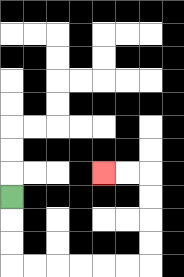{'start': '[0, 8]', 'end': '[4, 7]', 'path_directions': 'D,D,D,R,R,R,R,R,R,U,U,U,U,L,L', 'path_coordinates': '[[0, 8], [0, 9], [0, 10], [0, 11], [1, 11], [2, 11], [3, 11], [4, 11], [5, 11], [6, 11], [6, 10], [6, 9], [6, 8], [6, 7], [5, 7], [4, 7]]'}